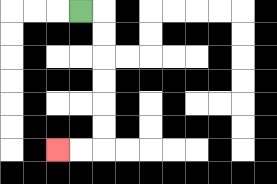{'start': '[3, 0]', 'end': '[2, 6]', 'path_directions': 'R,D,D,D,D,D,D,L,L', 'path_coordinates': '[[3, 0], [4, 0], [4, 1], [4, 2], [4, 3], [4, 4], [4, 5], [4, 6], [3, 6], [2, 6]]'}